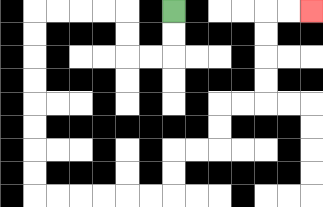{'start': '[7, 0]', 'end': '[13, 0]', 'path_directions': 'D,D,L,L,U,U,L,L,L,L,D,D,D,D,D,D,D,D,R,R,R,R,R,R,U,U,R,R,U,U,R,R,U,U,U,U,R,R', 'path_coordinates': '[[7, 0], [7, 1], [7, 2], [6, 2], [5, 2], [5, 1], [5, 0], [4, 0], [3, 0], [2, 0], [1, 0], [1, 1], [1, 2], [1, 3], [1, 4], [1, 5], [1, 6], [1, 7], [1, 8], [2, 8], [3, 8], [4, 8], [5, 8], [6, 8], [7, 8], [7, 7], [7, 6], [8, 6], [9, 6], [9, 5], [9, 4], [10, 4], [11, 4], [11, 3], [11, 2], [11, 1], [11, 0], [12, 0], [13, 0]]'}